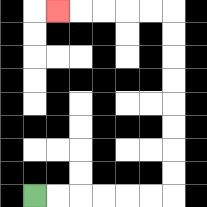{'start': '[1, 8]', 'end': '[2, 0]', 'path_directions': 'R,R,R,R,R,R,U,U,U,U,U,U,U,U,L,L,L,L,L', 'path_coordinates': '[[1, 8], [2, 8], [3, 8], [4, 8], [5, 8], [6, 8], [7, 8], [7, 7], [7, 6], [7, 5], [7, 4], [7, 3], [7, 2], [7, 1], [7, 0], [6, 0], [5, 0], [4, 0], [3, 0], [2, 0]]'}